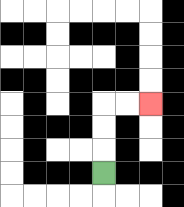{'start': '[4, 7]', 'end': '[6, 4]', 'path_directions': 'U,U,U,R,R', 'path_coordinates': '[[4, 7], [4, 6], [4, 5], [4, 4], [5, 4], [6, 4]]'}